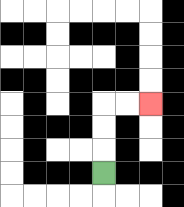{'start': '[4, 7]', 'end': '[6, 4]', 'path_directions': 'U,U,U,R,R', 'path_coordinates': '[[4, 7], [4, 6], [4, 5], [4, 4], [5, 4], [6, 4]]'}